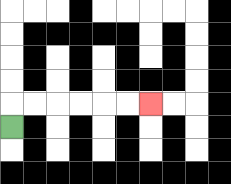{'start': '[0, 5]', 'end': '[6, 4]', 'path_directions': 'U,R,R,R,R,R,R', 'path_coordinates': '[[0, 5], [0, 4], [1, 4], [2, 4], [3, 4], [4, 4], [5, 4], [6, 4]]'}